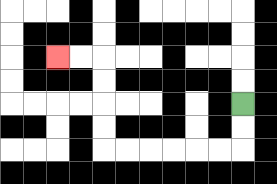{'start': '[10, 4]', 'end': '[2, 2]', 'path_directions': 'D,D,L,L,L,L,L,L,U,U,U,U,L,L', 'path_coordinates': '[[10, 4], [10, 5], [10, 6], [9, 6], [8, 6], [7, 6], [6, 6], [5, 6], [4, 6], [4, 5], [4, 4], [4, 3], [4, 2], [3, 2], [2, 2]]'}